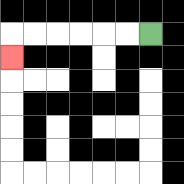{'start': '[6, 1]', 'end': '[0, 2]', 'path_directions': 'L,L,L,L,L,L,D', 'path_coordinates': '[[6, 1], [5, 1], [4, 1], [3, 1], [2, 1], [1, 1], [0, 1], [0, 2]]'}